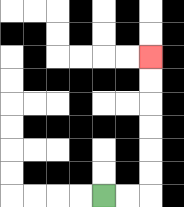{'start': '[4, 8]', 'end': '[6, 2]', 'path_directions': 'R,R,U,U,U,U,U,U', 'path_coordinates': '[[4, 8], [5, 8], [6, 8], [6, 7], [6, 6], [6, 5], [6, 4], [6, 3], [6, 2]]'}